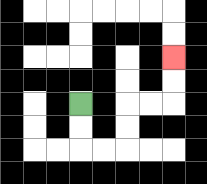{'start': '[3, 4]', 'end': '[7, 2]', 'path_directions': 'D,D,R,R,U,U,R,R,U,U', 'path_coordinates': '[[3, 4], [3, 5], [3, 6], [4, 6], [5, 6], [5, 5], [5, 4], [6, 4], [7, 4], [7, 3], [7, 2]]'}